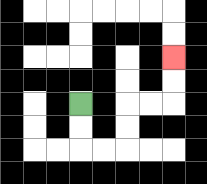{'start': '[3, 4]', 'end': '[7, 2]', 'path_directions': 'D,D,R,R,U,U,R,R,U,U', 'path_coordinates': '[[3, 4], [3, 5], [3, 6], [4, 6], [5, 6], [5, 5], [5, 4], [6, 4], [7, 4], [7, 3], [7, 2]]'}